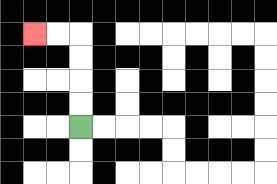{'start': '[3, 5]', 'end': '[1, 1]', 'path_directions': 'U,U,U,U,L,L', 'path_coordinates': '[[3, 5], [3, 4], [3, 3], [3, 2], [3, 1], [2, 1], [1, 1]]'}